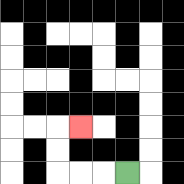{'start': '[5, 7]', 'end': '[3, 5]', 'path_directions': 'L,L,L,U,U,R', 'path_coordinates': '[[5, 7], [4, 7], [3, 7], [2, 7], [2, 6], [2, 5], [3, 5]]'}